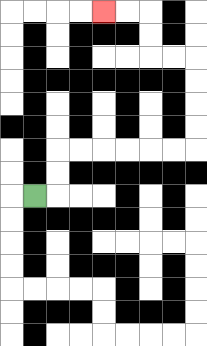{'start': '[1, 8]', 'end': '[4, 0]', 'path_directions': 'R,U,U,R,R,R,R,R,R,U,U,U,U,L,L,U,U,L,L', 'path_coordinates': '[[1, 8], [2, 8], [2, 7], [2, 6], [3, 6], [4, 6], [5, 6], [6, 6], [7, 6], [8, 6], [8, 5], [8, 4], [8, 3], [8, 2], [7, 2], [6, 2], [6, 1], [6, 0], [5, 0], [4, 0]]'}